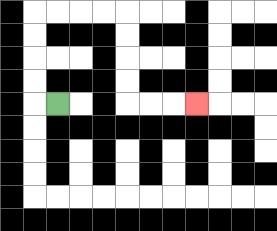{'start': '[2, 4]', 'end': '[8, 4]', 'path_directions': 'L,U,U,U,U,R,R,R,R,D,D,D,D,R,R,R', 'path_coordinates': '[[2, 4], [1, 4], [1, 3], [1, 2], [1, 1], [1, 0], [2, 0], [3, 0], [4, 0], [5, 0], [5, 1], [5, 2], [5, 3], [5, 4], [6, 4], [7, 4], [8, 4]]'}